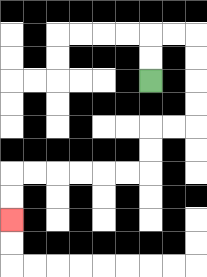{'start': '[6, 3]', 'end': '[0, 9]', 'path_directions': 'U,U,R,R,D,D,D,D,L,L,D,D,L,L,L,L,L,L,D,D', 'path_coordinates': '[[6, 3], [6, 2], [6, 1], [7, 1], [8, 1], [8, 2], [8, 3], [8, 4], [8, 5], [7, 5], [6, 5], [6, 6], [6, 7], [5, 7], [4, 7], [3, 7], [2, 7], [1, 7], [0, 7], [0, 8], [0, 9]]'}